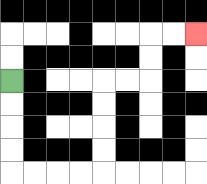{'start': '[0, 3]', 'end': '[8, 1]', 'path_directions': 'D,D,D,D,R,R,R,R,U,U,U,U,R,R,U,U,R,R', 'path_coordinates': '[[0, 3], [0, 4], [0, 5], [0, 6], [0, 7], [1, 7], [2, 7], [3, 7], [4, 7], [4, 6], [4, 5], [4, 4], [4, 3], [5, 3], [6, 3], [6, 2], [6, 1], [7, 1], [8, 1]]'}